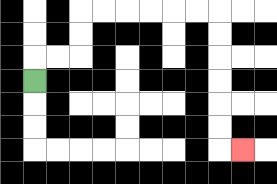{'start': '[1, 3]', 'end': '[10, 6]', 'path_directions': 'U,R,R,U,U,R,R,R,R,R,R,D,D,D,D,D,D,R', 'path_coordinates': '[[1, 3], [1, 2], [2, 2], [3, 2], [3, 1], [3, 0], [4, 0], [5, 0], [6, 0], [7, 0], [8, 0], [9, 0], [9, 1], [9, 2], [9, 3], [9, 4], [9, 5], [9, 6], [10, 6]]'}